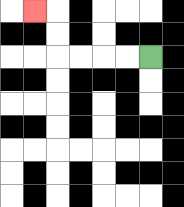{'start': '[6, 2]', 'end': '[1, 0]', 'path_directions': 'L,L,L,L,U,U,L', 'path_coordinates': '[[6, 2], [5, 2], [4, 2], [3, 2], [2, 2], [2, 1], [2, 0], [1, 0]]'}